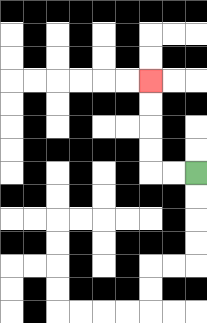{'start': '[8, 7]', 'end': '[6, 3]', 'path_directions': 'L,L,U,U,U,U', 'path_coordinates': '[[8, 7], [7, 7], [6, 7], [6, 6], [6, 5], [6, 4], [6, 3]]'}